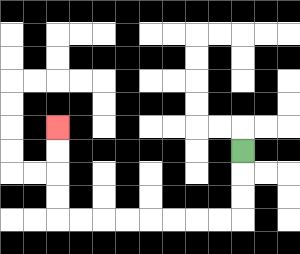{'start': '[10, 6]', 'end': '[2, 5]', 'path_directions': 'D,D,D,L,L,L,L,L,L,L,L,U,U,U,U', 'path_coordinates': '[[10, 6], [10, 7], [10, 8], [10, 9], [9, 9], [8, 9], [7, 9], [6, 9], [5, 9], [4, 9], [3, 9], [2, 9], [2, 8], [2, 7], [2, 6], [2, 5]]'}